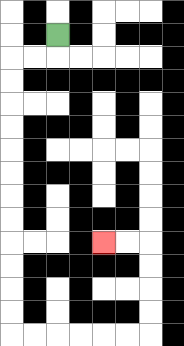{'start': '[2, 1]', 'end': '[4, 10]', 'path_directions': 'D,L,L,D,D,D,D,D,D,D,D,D,D,D,D,R,R,R,R,R,R,U,U,U,U,L,L', 'path_coordinates': '[[2, 1], [2, 2], [1, 2], [0, 2], [0, 3], [0, 4], [0, 5], [0, 6], [0, 7], [0, 8], [0, 9], [0, 10], [0, 11], [0, 12], [0, 13], [0, 14], [1, 14], [2, 14], [3, 14], [4, 14], [5, 14], [6, 14], [6, 13], [6, 12], [6, 11], [6, 10], [5, 10], [4, 10]]'}